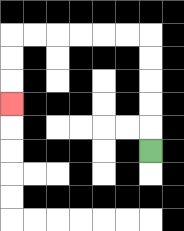{'start': '[6, 6]', 'end': '[0, 4]', 'path_directions': 'U,U,U,U,U,L,L,L,L,L,L,D,D,D', 'path_coordinates': '[[6, 6], [6, 5], [6, 4], [6, 3], [6, 2], [6, 1], [5, 1], [4, 1], [3, 1], [2, 1], [1, 1], [0, 1], [0, 2], [0, 3], [0, 4]]'}